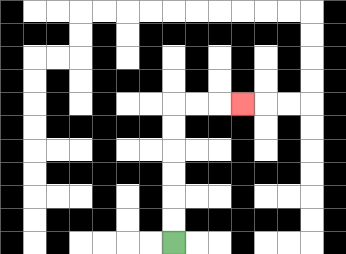{'start': '[7, 10]', 'end': '[10, 4]', 'path_directions': 'U,U,U,U,U,U,R,R,R', 'path_coordinates': '[[7, 10], [7, 9], [7, 8], [7, 7], [7, 6], [7, 5], [7, 4], [8, 4], [9, 4], [10, 4]]'}